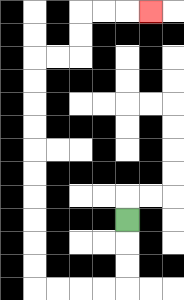{'start': '[5, 9]', 'end': '[6, 0]', 'path_directions': 'D,D,D,L,L,L,L,U,U,U,U,U,U,U,U,U,U,R,R,U,U,R,R,R', 'path_coordinates': '[[5, 9], [5, 10], [5, 11], [5, 12], [4, 12], [3, 12], [2, 12], [1, 12], [1, 11], [1, 10], [1, 9], [1, 8], [1, 7], [1, 6], [1, 5], [1, 4], [1, 3], [1, 2], [2, 2], [3, 2], [3, 1], [3, 0], [4, 0], [5, 0], [6, 0]]'}